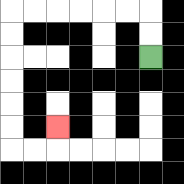{'start': '[6, 2]', 'end': '[2, 5]', 'path_directions': 'U,U,L,L,L,L,L,L,D,D,D,D,D,D,R,R,U', 'path_coordinates': '[[6, 2], [6, 1], [6, 0], [5, 0], [4, 0], [3, 0], [2, 0], [1, 0], [0, 0], [0, 1], [0, 2], [0, 3], [0, 4], [0, 5], [0, 6], [1, 6], [2, 6], [2, 5]]'}